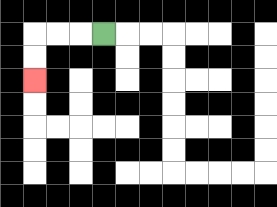{'start': '[4, 1]', 'end': '[1, 3]', 'path_directions': 'L,L,L,D,D', 'path_coordinates': '[[4, 1], [3, 1], [2, 1], [1, 1], [1, 2], [1, 3]]'}